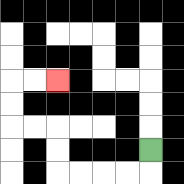{'start': '[6, 6]', 'end': '[2, 3]', 'path_directions': 'D,L,L,L,L,U,U,L,L,U,U,R,R', 'path_coordinates': '[[6, 6], [6, 7], [5, 7], [4, 7], [3, 7], [2, 7], [2, 6], [2, 5], [1, 5], [0, 5], [0, 4], [0, 3], [1, 3], [2, 3]]'}